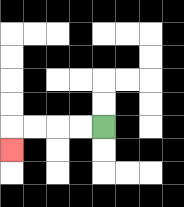{'start': '[4, 5]', 'end': '[0, 6]', 'path_directions': 'L,L,L,L,D', 'path_coordinates': '[[4, 5], [3, 5], [2, 5], [1, 5], [0, 5], [0, 6]]'}